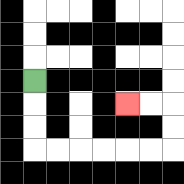{'start': '[1, 3]', 'end': '[5, 4]', 'path_directions': 'D,D,D,R,R,R,R,R,R,U,U,L,L', 'path_coordinates': '[[1, 3], [1, 4], [1, 5], [1, 6], [2, 6], [3, 6], [4, 6], [5, 6], [6, 6], [7, 6], [7, 5], [7, 4], [6, 4], [5, 4]]'}